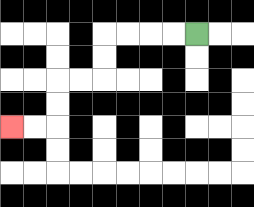{'start': '[8, 1]', 'end': '[0, 5]', 'path_directions': 'L,L,L,L,D,D,L,L,D,D,L,L', 'path_coordinates': '[[8, 1], [7, 1], [6, 1], [5, 1], [4, 1], [4, 2], [4, 3], [3, 3], [2, 3], [2, 4], [2, 5], [1, 5], [0, 5]]'}